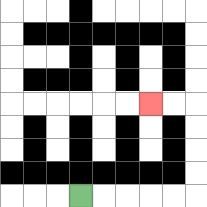{'start': '[3, 8]', 'end': '[6, 4]', 'path_directions': 'R,R,R,R,R,U,U,U,U,L,L', 'path_coordinates': '[[3, 8], [4, 8], [5, 8], [6, 8], [7, 8], [8, 8], [8, 7], [8, 6], [8, 5], [8, 4], [7, 4], [6, 4]]'}